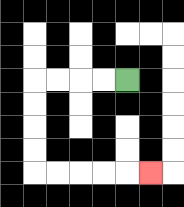{'start': '[5, 3]', 'end': '[6, 7]', 'path_directions': 'L,L,L,L,D,D,D,D,R,R,R,R,R', 'path_coordinates': '[[5, 3], [4, 3], [3, 3], [2, 3], [1, 3], [1, 4], [1, 5], [1, 6], [1, 7], [2, 7], [3, 7], [4, 7], [5, 7], [6, 7]]'}